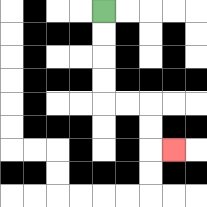{'start': '[4, 0]', 'end': '[7, 6]', 'path_directions': 'D,D,D,D,R,R,D,D,R', 'path_coordinates': '[[4, 0], [4, 1], [4, 2], [4, 3], [4, 4], [5, 4], [6, 4], [6, 5], [6, 6], [7, 6]]'}